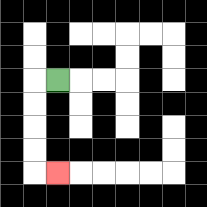{'start': '[2, 3]', 'end': '[2, 7]', 'path_directions': 'L,D,D,D,D,R', 'path_coordinates': '[[2, 3], [1, 3], [1, 4], [1, 5], [1, 6], [1, 7], [2, 7]]'}